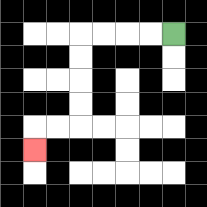{'start': '[7, 1]', 'end': '[1, 6]', 'path_directions': 'L,L,L,L,D,D,D,D,L,L,D', 'path_coordinates': '[[7, 1], [6, 1], [5, 1], [4, 1], [3, 1], [3, 2], [3, 3], [3, 4], [3, 5], [2, 5], [1, 5], [1, 6]]'}